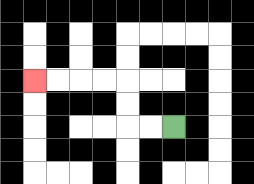{'start': '[7, 5]', 'end': '[1, 3]', 'path_directions': 'L,L,U,U,L,L,L,L', 'path_coordinates': '[[7, 5], [6, 5], [5, 5], [5, 4], [5, 3], [4, 3], [3, 3], [2, 3], [1, 3]]'}